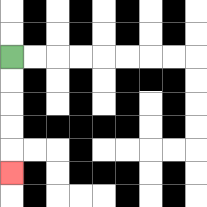{'start': '[0, 2]', 'end': '[0, 7]', 'path_directions': 'D,D,D,D,D', 'path_coordinates': '[[0, 2], [0, 3], [0, 4], [0, 5], [0, 6], [0, 7]]'}